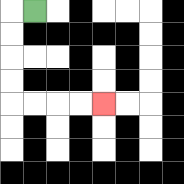{'start': '[1, 0]', 'end': '[4, 4]', 'path_directions': 'L,D,D,D,D,R,R,R,R', 'path_coordinates': '[[1, 0], [0, 0], [0, 1], [0, 2], [0, 3], [0, 4], [1, 4], [2, 4], [3, 4], [4, 4]]'}